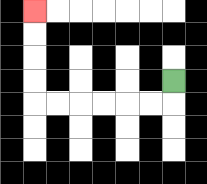{'start': '[7, 3]', 'end': '[1, 0]', 'path_directions': 'D,L,L,L,L,L,L,U,U,U,U', 'path_coordinates': '[[7, 3], [7, 4], [6, 4], [5, 4], [4, 4], [3, 4], [2, 4], [1, 4], [1, 3], [1, 2], [1, 1], [1, 0]]'}